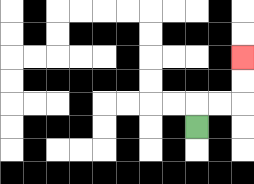{'start': '[8, 5]', 'end': '[10, 2]', 'path_directions': 'U,R,R,U,U', 'path_coordinates': '[[8, 5], [8, 4], [9, 4], [10, 4], [10, 3], [10, 2]]'}